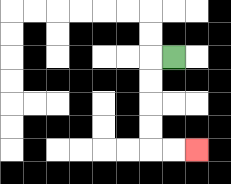{'start': '[7, 2]', 'end': '[8, 6]', 'path_directions': 'L,D,D,D,D,R,R', 'path_coordinates': '[[7, 2], [6, 2], [6, 3], [6, 4], [6, 5], [6, 6], [7, 6], [8, 6]]'}